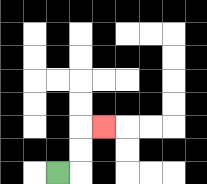{'start': '[2, 7]', 'end': '[4, 5]', 'path_directions': 'R,U,U,R', 'path_coordinates': '[[2, 7], [3, 7], [3, 6], [3, 5], [4, 5]]'}